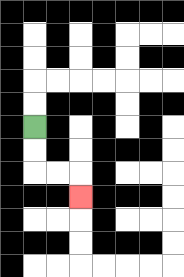{'start': '[1, 5]', 'end': '[3, 8]', 'path_directions': 'D,D,R,R,D', 'path_coordinates': '[[1, 5], [1, 6], [1, 7], [2, 7], [3, 7], [3, 8]]'}